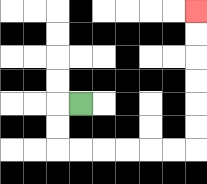{'start': '[3, 4]', 'end': '[8, 0]', 'path_directions': 'L,D,D,R,R,R,R,R,R,U,U,U,U,U,U', 'path_coordinates': '[[3, 4], [2, 4], [2, 5], [2, 6], [3, 6], [4, 6], [5, 6], [6, 6], [7, 6], [8, 6], [8, 5], [8, 4], [8, 3], [8, 2], [8, 1], [8, 0]]'}